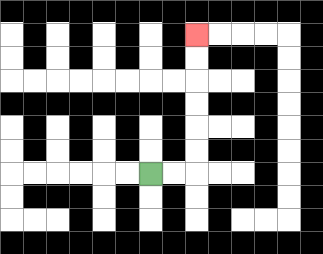{'start': '[6, 7]', 'end': '[8, 1]', 'path_directions': 'R,R,U,U,U,U,U,U', 'path_coordinates': '[[6, 7], [7, 7], [8, 7], [8, 6], [8, 5], [8, 4], [8, 3], [8, 2], [8, 1]]'}